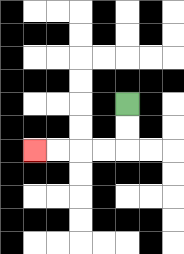{'start': '[5, 4]', 'end': '[1, 6]', 'path_directions': 'D,D,L,L,L,L', 'path_coordinates': '[[5, 4], [5, 5], [5, 6], [4, 6], [3, 6], [2, 6], [1, 6]]'}